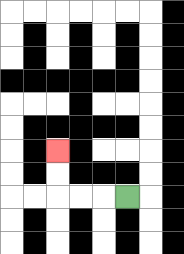{'start': '[5, 8]', 'end': '[2, 6]', 'path_directions': 'L,L,L,U,U', 'path_coordinates': '[[5, 8], [4, 8], [3, 8], [2, 8], [2, 7], [2, 6]]'}